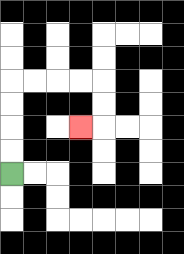{'start': '[0, 7]', 'end': '[3, 5]', 'path_directions': 'U,U,U,U,R,R,R,R,D,D,L', 'path_coordinates': '[[0, 7], [0, 6], [0, 5], [0, 4], [0, 3], [1, 3], [2, 3], [3, 3], [4, 3], [4, 4], [4, 5], [3, 5]]'}